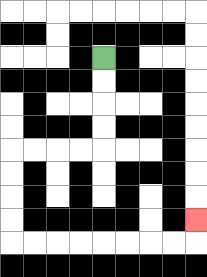{'start': '[4, 2]', 'end': '[8, 9]', 'path_directions': 'D,D,D,D,L,L,L,L,D,D,D,D,R,R,R,R,R,R,R,R,U', 'path_coordinates': '[[4, 2], [4, 3], [4, 4], [4, 5], [4, 6], [3, 6], [2, 6], [1, 6], [0, 6], [0, 7], [0, 8], [0, 9], [0, 10], [1, 10], [2, 10], [3, 10], [4, 10], [5, 10], [6, 10], [7, 10], [8, 10], [8, 9]]'}